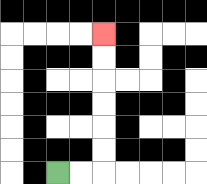{'start': '[2, 7]', 'end': '[4, 1]', 'path_directions': 'R,R,U,U,U,U,U,U', 'path_coordinates': '[[2, 7], [3, 7], [4, 7], [4, 6], [4, 5], [4, 4], [4, 3], [4, 2], [4, 1]]'}